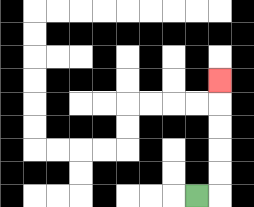{'start': '[8, 8]', 'end': '[9, 3]', 'path_directions': 'R,U,U,U,U,U', 'path_coordinates': '[[8, 8], [9, 8], [9, 7], [9, 6], [9, 5], [9, 4], [9, 3]]'}